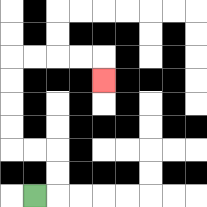{'start': '[1, 8]', 'end': '[4, 3]', 'path_directions': 'R,U,U,L,L,U,U,U,U,R,R,R,R,D', 'path_coordinates': '[[1, 8], [2, 8], [2, 7], [2, 6], [1, 6], [0, 6], [0, 5], [0, 4], [0, 3], [0, 2], [1, 2], [2, 2], [3, 2], [4, 2], [4, 3]]'}